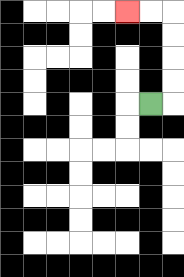{'start': '[6, 4]', 'end': '[5, 0]', 'path_directions': 'R,U,U,U,U,L,L', 'path_coordinates': '[[6, 4], [7, 4], [7, 3], [7, 2], [7, 1], [7, 0], [6, 0], [5, 0]]'}